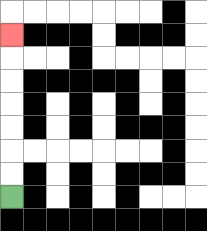{'start': '[0, 8]', 'end': '[0, 1]', 'path_directions': 'U,U,U,U,U,U,U', 'path_coordinates': '[[0, 8], [0, 7], [0, 6], [0, 5], [0, 4], [0, 3], [0, 2], [0, 1]]'}